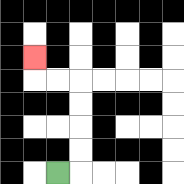{'start': '[2, 7]', 'end': '[1, 2]', 'path_directions': 'R,U,U,U,U,L,L,U', 'path_coordinates': '[[2, 7], [3, 7], [3, 6], [3, 5], [3, 4], [3, 3], [2, 3], [1, 3], [1, 2]]'}